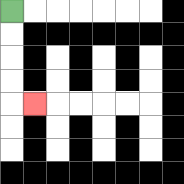{'start': '[0, 0]', 'end': '[1, 4]', 'path_directions': 'D,D,D,D,R', 'path_coordinates': '[[0, 0], [0, 1], [0, 2], [0, 3], [0, 4], [1, 4]]'}